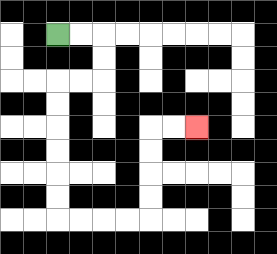{'start': '[2, 1]', 'end': '[8, 5]', 'path_directions': 'R,R,D,D,L,L,D,D,D,D,D,D,R,R,R,R,U,U,U,U,R,R', 'path_coordinates': '[[2, 1], [3, 1], [4, 1], [4, 2], [4, 3], [3, 3], [2, 3], [2, 4], [2, 5], [2, 6], [2, 7], [2, 8], [2, 9], [3, 9], [4, 9], [5, 9], [6, 9], [6, 8], [6, 7], [6, 6], [6, 5], [7, 5], [8, 5]]'}